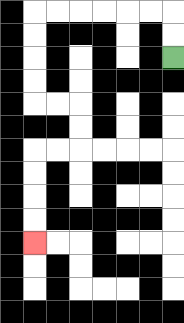{'start': '[7, 2]', 'end': '[1, 10]', 'path_directions': 'U,U,L,L,L,L,L,L,D,D,D,D,R,R,D,D,L,L,D,D,D,D', 'path_coordinates': '[[7, 2], [7, 1], [7, 0], [6, 0], [5, 0], [4, 0], [3, 0], [2, 0], [1, 0], [1, 1], [1, 2], [1, 3], [1, 4], [2, 4], [3, 4], [3, 5], [3, 6], [2, 6], [1, 6], [1, 7], [1, 8], [1, 9], [1, 10]]'}